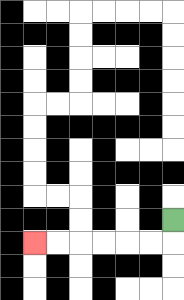{'start': '[7, 9]', 'end': '[1, 10]', 'path_directions': 'D,L,L,L,L,L,L', 'path_coordinates': '[[7, 9], [7, 10], [6, 10], [5, 10], [4, 10], [3, 10], [2, 10], [1, 10]]'}